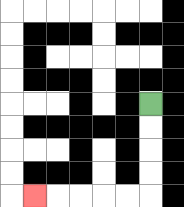{'start': '[6, 4]', 'end': '[1, 8]', 'path_directions': 'D,D,D,D,L,L,L,L,L', 'path_coordinates': '[[6, 4], [6, 5], [6, 6], [6, 7], [6, 8], [5, 8], [4, 8], [3, 8], [2, 8], [1, 8]]'}